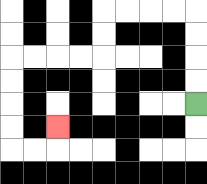{'start': '[8, 4]', 'end': '[2, 5]', 'path_directions': 'U,U,U,U,L,L,L,L,D,D,L,L,L,L,D,D,D,D,R,R,U', 'path_coordinates': '[[8, 4], [8, 3], [8, 2], [8, 1], [8, 0], [7, 0], [6, 0], [5, 0], [4, 0], [4, 1], [4, 2], [3, 2], [2, 2], [1, 2], [0, 2], [0, 3], [0, 4], [0, 5], [0, 6], [1, 6], [2, 6], [2, 5]]'}